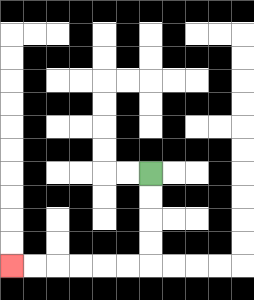{'start': '[6, 7]', 'end': '[0, 11]', 'path_directions': 'D,D,D,D,L,L,L,L,L,L', 'path_coordinates': '[[6, 7], [6, 8], [6, 9], [6, 10], [6, 11], [5, 11], [4, 11], [3, 11], [2, 11], [1, 11], [0, 11]]'}